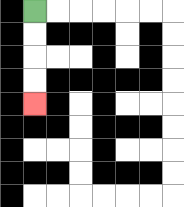{'start': '[1, 0]', 'end': '[1, 4]', 'path_directions': 'D,D,D,D', 'path_coordinates': '[[1, 0], [1, 1], [1, 2], [1, 3], [1, 4]]'}